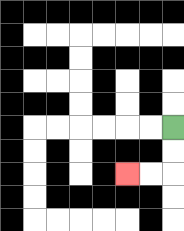{'start': '[7, 5]', 'end': '[5, 7]', 'path_directions': 'D,D,L,L', 'path_coordinates': '[[7, 5], [7, 6], [7, 7], [6, 7], [5, 7]]'}